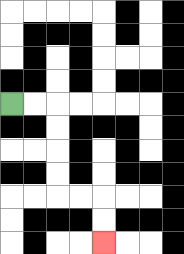{'start': '[0, 4]', 'end': '[4, 10]', 'path_directions': 'R,R,D,D,D,D,R,R,D,D', 'path_coordinates': '[[0, 4], [1, 4], [2, 4], [2, 5], [2, 6], [2, 7], [2, 8], [3, 8], [4, 8], [4, 9], [4, 10]]'}